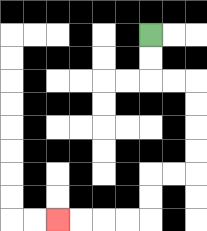{'start': '[6, 1]', 'end': '[2, 9]', 'path_directions': 'D,D,R,R,D,D,D,D,L,L,D,D,L,L,L,L', 'path_coordinates': '[[6, 1], [6, 2], [6, 3], [7, 3], [8, 3], [8, 4], [8, 5], [8, 6], [8, 7], [7, 7], [6, 7], [6, 8], [6, 9], [5, 9], [4, 9], [3, 9], [2, 9]]'}